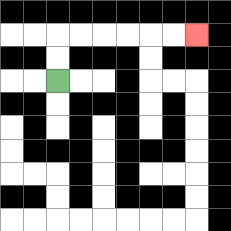{'start': '[2, 3]', 'end': '[8, 1]', 'path_directions': 'U,U,R,R,R,R,R,R', 'path_coordinates': '[[2, 3], [2, 2], [2, 1], [3, 1], [4, 1], [5, 1], [6, 1], [7, 1], [8, 1]]'}